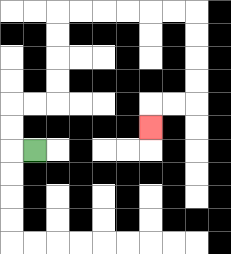{'start': '[1, 6]', 'end': '[6, 5]', 'path_directions': 'L,U,U,R,R,U,U,U,U,R,R,R,R,R,R,D,D,D,D,L,L,D', 'path_coordinates': '[[1, 6], [0, 6], [0, 5], [0, 4], [1, 4], [2, 4], [2, 3], [2, 2], [2, 1], [2, 0], [3, 0], [4, 0], [5, 0], [6, 0], [7, 0], [8, 0], [8, 1], [8, 2], [8, 3], [8, 4], [7, 4], [6, 4], [6, 5]]'}